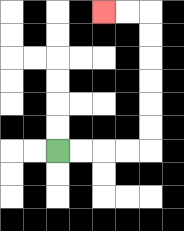{'start': '[2, 6]', 'end': '[4, 0]', 'path_directions': 'R,R,R,R,U,U,U,U,U,U,L,L', 'path_coordinates': '[[2, 6], [3, 6], [4, 6], [5, 6], [6, 6], [6, 5], [6, 4], [6, 3], [6, 2], [6, 1], [6, 0], [5, 0], [4, 0]]'}